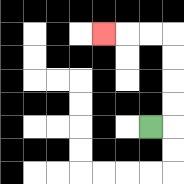{'start': '[6, 5]', 'end': '[4, 1]', 'path_directions': 'R,U,U,U,U,L,L,L', 'path_coordinates': '[[6, 5], [7, 5], [7, 4], [7, 3], [7, 2], [7, 1], [6, 1], [5, 1], [4, 1]]'}